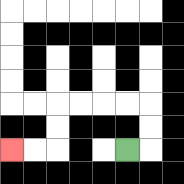{'start': '[5, 6]', 'end': '[0, 6]', 'path_directions': 'R,U,U,L,L,L,L,D,D,L,L', 'path_coordinates': '[[5, 6], [6, 6], [6, 5], [6, 4], [5, 4], [4, 4], [3, 4], [2, 4], [2, 5], [2, 6], [1, 6], [0, 6]]'}